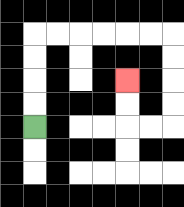{'start': '[1, 5]', 'end': '[5, 3]', 'path_directions': 'U,U,U,U,R,R,R,R,R,R,D,D,D,D,L,L,U,U', 'path_coordinates': '[[1, 5], [1, 4], [1, 3], [1, 2], [1, 1], [2, 1], [3, 1], [4, 1], [5, 1], [6, 1], [7, 1], [7, 2], [7, 3], [7, 4], [7, 5], [6, 5], [5, 5], [5, 4], [5, 3]]'}